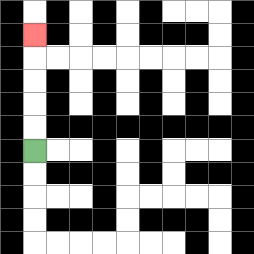{'start': '[1, 6]', 'end': '[1, 1]', 'path_directions': 'U,U,U,U,U', 'path_coordinates': '[[1, 6], [1, 5], [1, 4], [1, 3], [1, 2], [1, 1]]'}